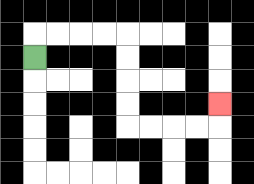{'start': '[1, 2]', 'end': '[9, 4]', 'path_directions': 'U,R,R,R,R,D,D,D,D,R,R,R,R,U', 'path_coordinates': '[[1, 2], [1, 1], [2, 1], [3, 1], [4, 1], [5, 1], [5, 2], [5, 3], [5, 4], [5, 5], [6, 5], [7, 5], [8, 5], [9, 5], [9, 4]]'}